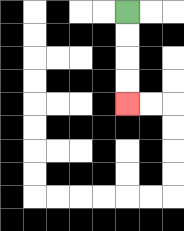{'start': '[5, 0]', 'end': '[5, 4]', 'path_directions': 'D,D,D,D', 'path_coordinates': '[[5, 0], [5, 1], [5, 2], [5, 3], [5, 4]]'}